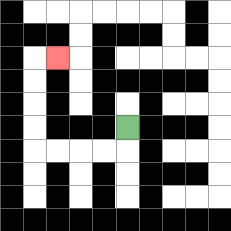{'start': '[5, 5]', 'end': '[2, 2]', 'path_directions': 'D,L,L,L,L,U,U,U,U,R', 'path_coordinates': '[[5, 5], [5, 6], [4, 6], [3, 6], [2, 6], [1, 6], [1, 5], [1, 4], [1, 3], [1, 2], [2, 2]]'}